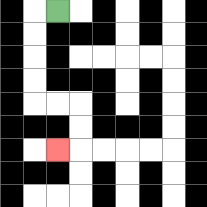{'start': '[2, 0]', 'end': '[2, 6]', 'path_directions': 'L,D,D,D,D,R,R,D,D,L', 'path_coordinates': '[[2, 0], [1, 0], [1, 1], [1, 2], [1, 3], [1, 4], [2, 4], [3, 4], [3, 5], [3, 6], [2, 6]]'}